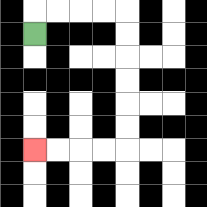{'start': '[1, 1]', 'end': '[1, 6]', 'path_directions': 'U,R,R,R,R,D,D,D,D,D,D,L,L,L,L', 'path_coordinates': '[[1, 1], [1, 0], [2, 0], [3, 0], [4, 0], [5, 0], [5, 1], [5, 2], [5, 3], [5, 4], [5, 5], [5, 6], [4, 6], [3, 6], [2, 6], [1, 6]]'}